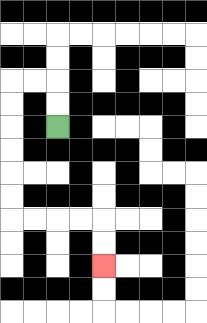{'start': '[2, 5]', 'end': '[4, 11]', 'path_directions': 'U,U,L,L,D,D,D,D,D,D,R,R,R,R,D,D', 'path_coordinates': '[[2, 5], [2, 4], [2, 3], [1, 3], [0, 3], [0, 4], [0, 5], [0, 6], [0, 7], [0, 8], [0, 9], [1, 9], [2, 9], [3, 9], [4, 9], [4, 10], [4, 11]]'}